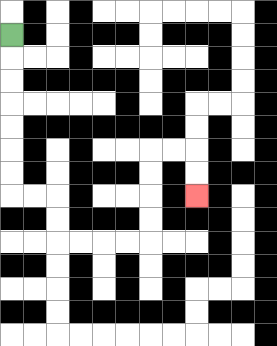{'start': '[0, 1]', 'end': '[8, 8]', 'path_directions': 'D,D,D,D,D,D,D,R,R,D,D,R,R,R,R,U,U,U,U,R,R,D,D', 'path_coordinates': '[[0, 1], [0, 2], [0, 3], [0, 4], [0, 5], [0, 6], [0, 7], [0, 8], [1, 8], [2, 8], [2, 9], [2, 10], [3, 10], [4, 10], [5, 10], [6, 10], [6, 9], [6, 8], [6, 7], [6, 6], [7, 6], [8, 6], [8, 7], [8, 8]]'}